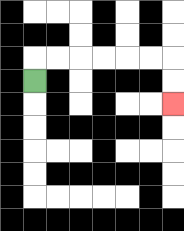{'start': '[1, 3]', 'end': '[7, 4]', 'path_directions': 'U,R,R,R,R,R,R,D,D', 'path_coordinates': '[[1, 3], [1, 2], [2, 2], [3, 2], [4, 2], [5, 2], [6, 2], [7, 2], [7, 3], [7, 4]]'}